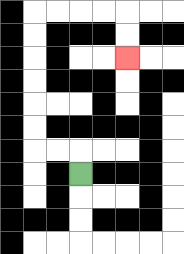{'start': '[3, 7]', 'end': '[5, 2]', 'path_directions': 'U,L,L,U,U,U,U,U,U,R,R,R,R,D,D', 'path_coordinates': '[[3, 7], [3, 6], [2, 6], [1, 6], [1, 5], [1, 4], [1, 3], [1, 2], [1, 1], [1, 0], [2, 0], [3, 0], [4, 0], [5, 0], [5, 1], [5, 2]]'}